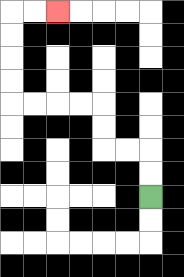{'start': '[6, 8]', 'end': '[2, 0]', 'path_directions': 'U,U,L,L,U,U,L,L,L,L,U,U,U,U,R,R', 'path_coordinates': '[[6, 8], [6, 7], [6, 6], [5, 6], [4, 6], [4, 5], [4, 4], [3, 4], [2, 4], [1, 4], [0, 4], [0, 3], [0, 2], [0, 1], [0, 0], [1, 0], [2, 0]]'}